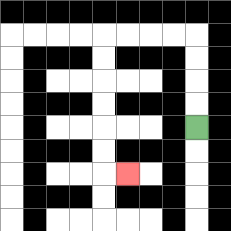{'start': '[8, 5]', 'end': '[5, 7]', 'path_directions': 'U,U,U,U,L,L,L,L,D,D,D,D,D,D,R', 'path_coordinates': '[[8, 5], [8, 4], [8, 3], [8, 2], [8, 1], [7, 1], [6, 1], [5, 1], [4, 1], [4, 2], [4, 3], [4, 4], [4, 5], [4, 6], [4, 7], [5, 7]]'}